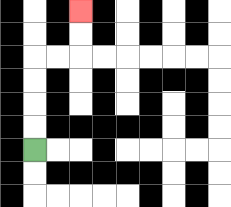{'start': '[1, 6]', 'end': '[3, 0]', 'path_directions': 'U,U,U,U,R,R,U,U', 'path_coordinates': '[[1, 6], [1, 5], [1, 4], [1, 3], [1, 2], [2, 2], [3, 2], [3, 1], [3, 0]]'}